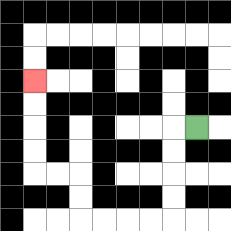{'start': '[8, 5]', 'end': '[1, 3]', 'path_directions': 'L,D,D,D,D,L,L,L,L,U,U,L,L,U,U,U,U', 'path_coordinates': '[[8, 5], [7, 5], [7, 6], [7, 7], [7, 8], [7, 9], [6, 9], [5, 9], [4, 9], [3, 9], [3, 8], [3, 7], [2, 7], [1, 7], [1, 6], [1, 5], [1, 4], [1, 3]]'}